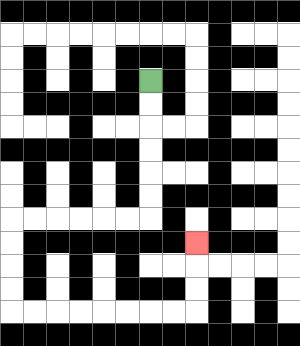{'start': '[6, 3]', 'end': '[8, 10]', 'path_directions': 'D,D,D,D,D,D,L,L,L,L,L,L,D,D,D,D,R,R,R,R,R,R,R,R,U,U,U', 'path_coordinates': '[[6, 3], [6, 4], [6, 5], [6, 6], [6, 7], [6, 8], [6, 9], [5, 9], [4, 9], [3, 9], [2, 9], [1, 9], [0, 9], [0, 10], [0, 11], [0, 12], [0, 13], [1, 13], [2, 13], [3, 13], [4, 13], [5, 13], [6, 13], [7, 13], [8, 13], [8, 12], [8, 11], [8, 10]]'}